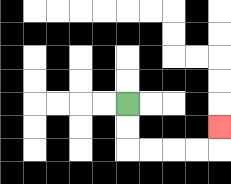{'start': '[5, 4]', 'end': '[9, 5]', 'path_directions': 'D,D,R,R,R,R,U', 'path_coordinates': '[[5, 4], [5, 5], [5, 6], [6, 6], [7, 6], [8, 6], [9, 6], [9, 5]]'}